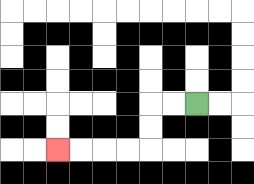{'start': '[8, 4]', 'end': '[2, 6]', 'path_directions': 'L,L,D,D,L,L,L,L', 'path_coordinates': '[[8, 4], [7, 4], [6, 4], [6, 5], [6, 6], [5, 6], [4, 6], [3, 6], [2, 6]]'}